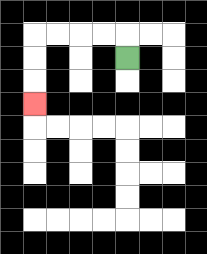{'start': '[5, 2]', 'end': '[1, 4]', 'path_directions': 'U,L,L,L,L,D,D,D', 'path_coordinates': '[[5, 2], [5, 1], [4, 1], [3, 1], [2, 1], [1, 1], [1, 2], [1, 3], [1, 4]]'}